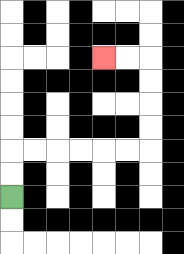{'start': '[0, 8]', 'end': '[4, 2]', 'path_directions': 'U,U,R,R,R,R,R,R,U,U,U,U,L,L', 'path_coordinates': '[[0, 8], [0, 7], [0, 6], [1, 6], [2, 6], [3, 6], [4, 6], [5, 6], [6, 6], [6, 5], [6, 4], [6, 3], [6, 2], [5, 2], [4, 2]]'}